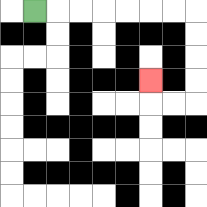{'start': '[1, 0]', 'end': '[6, 3]', 'path_directions': 'R,R,R,R,R,R,R,D,D,D,D,L,L,U', 'path_coordinates': '[[1, 0], [2, 0], [3, 0], [4, 0], [5, 0], [6, 0], [7, 0], [8, 0], [8, 1], [8, 2], [8, 3], [8, 4], [7, 4], [6, 4], [6, 3]]'}